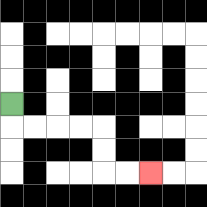{'start': '[0, 4]', 'end': '[6, 7]', 'path_directions': 'D,R,R,R,R,D,D,R,R', 'path_coordinates': '[[0, 4], [0, 5], [1, 5], [2, 5], [3, 5], [4, 5], [4, 6], [4, 7], [5, 7], [6, 7]]'}